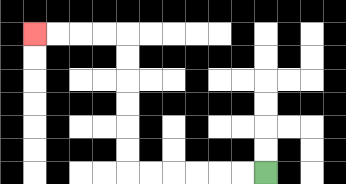{'start': '[11, 7]', 'end': '[1, 1]', 'path_directions': 'L,L,L,L,L,L,U,U,U,U,U,U,L,L,L,L', 'path_coordinates': '[[11, 7], [10, 7], [9, 7], [8, 7], [7, 7], [6, 7], [5, 7], [5, 6], [5, 5], [5, 4], [5, 3], [5, 2], [5, 1], [4, 1], [3, 1], [2, 1], [1, 1]]'}